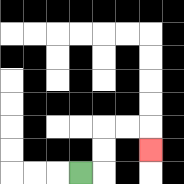{'start': '[3, 7]', 'end': '[6, 6]', 'path_directions': 'R,U,U,R,R,D', 'path_coordinates': '[[3, 7], [4, 7], [4, 6], [4, 5], [5, 5], [6, 5], [6, 6]]'}